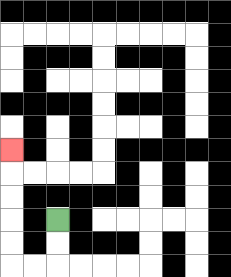{'start': '[2, 9]', 'end': '[0, 6]', 'path_directions': 'D,D,L,L,U,U,U,U,U', 'path_coordinates': '[[2, 9], [2, 10], [2, 11], [1, 11], [0, 11], [0, 10], [0, 9], [0, 8], [0, 7], [0, 6]]'}